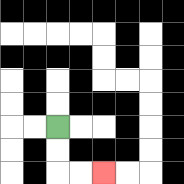{'start': '[2, 5]', 'end': '[4, 7]', 'path_directions': 'D,D,R,R', 'path_coordinates': '[[2, 5], [2, 6], [2, 7], [3, 7], [4, 7]]'}